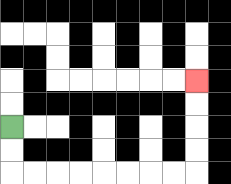{'start': '[0, 5]', 'end': '[8, 3]', 'path_directions': 'D,D,R,R,R,R,R,R,R,R,U,U,U,U', 'path_coordinates': '[[0, 5], [0, 6], [0, 7], [1, 7], [2, 7], [3, 7], [4, 7], [5, 7], [6, 7], [7, 7], [8, 7], [8, 6], [8, 5], [8, 4], [8, 3]]'}